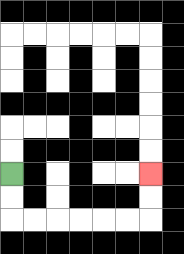{'start': '[0, 7]', 'end': '[6, 7]', 'path_directions': 'D,D,R,R,R,R,R,R,U,U', 'path_coordinates': '[[0, 7], [0, 8], [0, 9], [1, 9], [2, 9], [3, 9], [4, 9], [5, 9], [6, 9], [6, 8], [6, 7]]'}